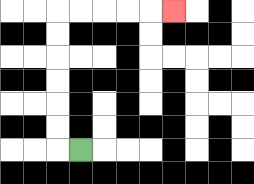{'start': '[3, 6]', 'end': '[7, 0]', 'path_directions': 'L,U,U,U,U,U,U,R,R,R,R,R', 'path_coordinates': '[[3, 6], [2, 6], [2, 5], [2, 4], [2, 3], [2, 2], [2, 1], [2, 0], [3, 0], [4, 0], [5, 0], [6, 0], [7, 0]]'}